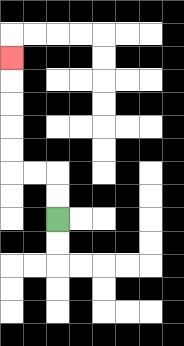{'start': '[2, 9]', 'end': '[0, 2]', 'path_directions': 'U,U,L,L,U,U,U,U,U', 'path_coordinates': '[[2, 9], [2, 8], [2, 7], [1, 7], [0, 7], [0, 6], [0, 5], [0, 4], [0, 3], [0, 2]]'}